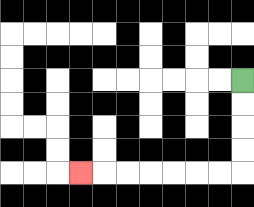{'start': '[10, 3]', 'end': '[3, 7]', 'path_directions': 'D,D,D,D,L,L,L,L,L,L,L', 'path_coordinates': '[[10, 3], [10, 4], [10, 5], [10, 6], [10, 7], [9, 7], [8, 7], [7, 7], [6, 7], [5, 7], [4, 7], [3, 7]]'}